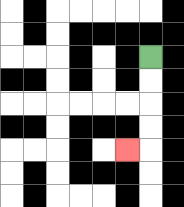{'start': '[6, 2]', 'end': '[5, 6]', 'path_directions': 'D,D,D,D,L', 'path_coordinates': '[[6, 2], [6, 3], [6, 4], [6, 5], [6, 6], [5, 6]]'}